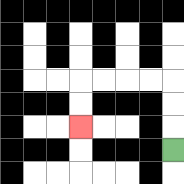{'start': '[7, 6]', 'end': '[3, 5]', 'path_directions': 'U,U,U,L,L,L,L,D,D', 'path_coordinates': '[[7, 6], [7, 5], [7, 4], [7, 3], [6, 3], [5, 3], [4, 3], [3, 3], [3, 4], [3, 5]]'}